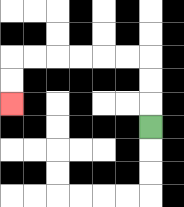{'start': '[6, 5]', 'end': '[0, 4]', 'path_directions': 'U,U,U,L,L,L,L,L,L,D,D', 'path_coordinates': '[[6, 5], [6, 4], [6, 3], [6, 2], [5, 2], [4, 2], [3, 2], [2, 2], [1, 2], [0, 2], [0, 3], [0, 4]]'}